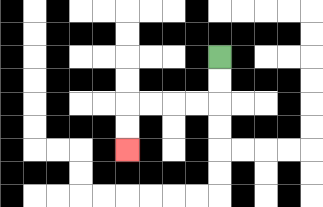{'start': '[9, 2]', 'end': '[5, 6]', 'path_directions': 'D,D,L,L,L,L,D,D', 'path_coordinates': '[[9, 2], [9, 3], [9, 4], [8, 4], [7, 4], [6, 4], [5, 4], [5, 5], [5, 6]]'}